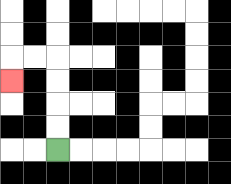{'start': '[2, 6]', 'end': '[0, 3]', 'path_directions': 'U,U,U,U,L,L,D', 'path_coordinates': '[[2, 6], [2, 5], [2, 4], [2, 3], [2, 2], [1, 2], [0, 2], [0, 3]]'}